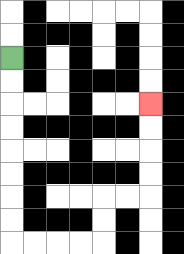{'start': '[0, 2]', 'end': '[6, 4]', 'path_directions': 'D,D,D,D,D,D,D,D,R,R,R,R,U,U,R,R,U,U,U,U', 'path_coordinates': '[[0, 2], [0, 3], [0, 4], [0, 5], [0, 6], [0, 7], [0, 8], [0, 9], [0, 10], [1, 10], [2, 10], [3, 10], [4, 10], [4, 9], [4, 8], [5, 8], [6, 8], [6, 7], [6, 6], [6, 5], [6, 4]]'}